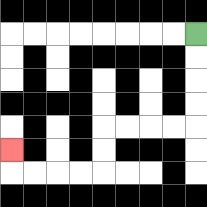{'start': '[8, 1]', 'end': '[0, 6]', 'path_directions': 'D,D,D,D,L,L,L,L,D,D,L,L,L,L,U', 'path_coordinates': '[[8, 1], [8, 2], [8, 3], [8, 4], [8, 5], [7, 5], [6, 5], [5, 5], [4, 5], [4, 6], [4, 7], [3, 7], [2, 7], [1, 7], [0, 7], [0, 6]]'}